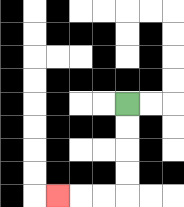{'start': '[5, 4]', 'end': '[2, 8]', 'path_directions': 'D,D,D,D,L,L,L', 'path_coordinates': '[[5, 4], [5, 5], [5, 6], [5, 7], [5, 8], [4, 8], [3, 8], [2, 8]]'}